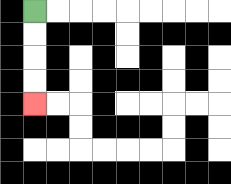{'start': '[1, 0]', 'end': '[1, 4]', 'path_directions': 'D,D,D,D', 'path_coordinates': '[[1, 0], [1, 1], [1, 2], [1, 3], [1, 4]]'}